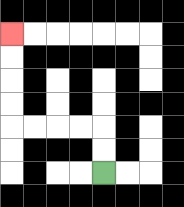{'start': '[4, 7]', 'end': '[0, 1]', 'path_directions': 'U,U,L,L,L,L,U,U,U,U', 'path_coordinates': '[[4, 7], [4, 6], [4, 5], [3, 5], [2, 5], [1, 5], [0, 5], [0, 4], [0, 3], [0, 2], [0, 1]]'}